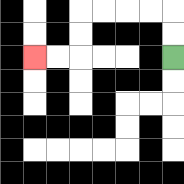{'start': '[7, 2]', 'end': '[1, 2]', 'path_directions': 'U,U,L,L,L,L,D,D,L,L', 'path_coordinates': '[[7, 2], [7, 1], [7, 0], [6, 0], [5, 0], [4, 0], [3, 0], [3, 1], [3, 2], [2, 2], [1, 2]]'}